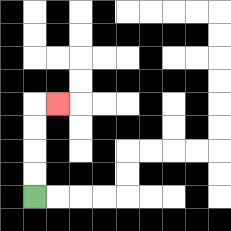{'start': '[1, 8]', 'end': '[2, 4]', 'path_directions': 'U,U,U,U,R', 'path_coordinates': '[[1, 8], [1, 7], [1, 6], [1, 5], [1, 4], [2, 4]]'}